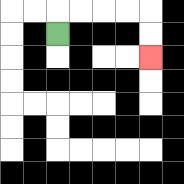{'start': '[2, 1]', 'end': '[6, 2]', 'path_directions': 'U,R,R,R,R,D,D', 'path_coordinates': '[[2, 1], [2, 0], [3, 0], [4, 0], [5, 0], [6, 0], [6, 1], [6, 2]]'}